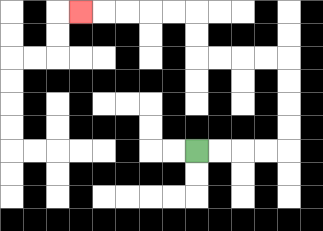{'start': '[8, 6]', 'end': '[3, 0]', 'path_directions': 'R,R,R,R,U,U,U,U,L,L,L,L,U,U,L,L,L,L,L', 'path_coordinates': '[[8, 6], [9, 6], [10, 6], [11, 6], [12, 6], [12, 5], [12, 4], [12, 3], [12, 2], [11, 2], [10, 2], [9, 2], [8, 2], [8, 1], [8, 0], [7, 0], [6, 0], [5, 0], [4, 0], [3, 0]]'}